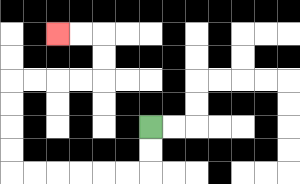{'start': '[6, 5]', 'end': '[2, 1]', 'path_directions': 'D,D,L,L,L,L,L,L,U,U,U,U,R,R,R,R,U,U,L,L', 'path_coordinates': '[[6, 5], [6, 6], [6, 7], [5, 7], [4, 7], [3, 7], [2, 7], [1, 7], [0, 7], [0, 6], [0, 5], [0, 4], [0, 3], [1, 3], [2, 3], [3, 3], [4, 3], [4, 2], [4, 1], [3, 1], [2, 1]]'}